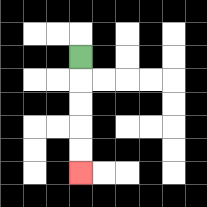{'start': '[3, 2]', 'end': '[3, 7]', 'path_directions': 'D,D,D,D,D', 'path_coordinates': '[[3, 2], [3, 3], [3, 4], [3, 5], [3, 6], [3, 7]]'}